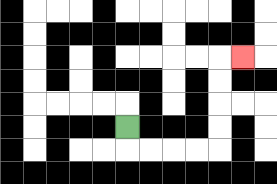{'start': '[5, 5]', 'end': '[10, 2]', 'path_directions': 'D,R,R,R,R,U,U,U,U,R', 'path_coordinates': '[[5, 5], [5, 6], [6, 6], [7, 6], [8, 6], [9, 6], [9, 5], [9, 4], [9, 3], [9, 2], [10, 2]]'}